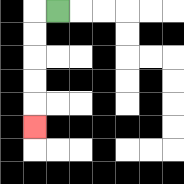{'start': '[2, 0]', 'end': '[1, 5]', 'path_directions': 'L,D,D,D,D,D', 'path_coordinates': '[[2, 0], [1, 0], [1, 1], [1, 2], [1, 3], [1, 4], [1, 5]]'}